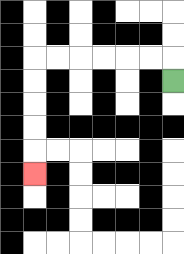{'start': '[7, 3]', 'end': '[1, 7]', 'path_directions': 'U,L,L,L,L,L,L,D,D,D,D,D', 'path_coordinates': '[[7, 3], [7, 2], [6, 2], [5, 2], [4, 2], [3, 2], [2, 2], [1, 2], [1, 3], [1, 4], [1, 5], [1, 6], [1, 7]]'}